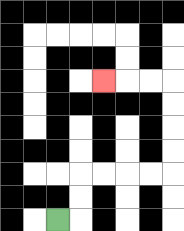{'start': '[2, 9]', 'end': '[4, 3]', 'path_directions': 'R,U,U,R,R,R,R,U,U,U,U,L,L,L', 'path_coordinates': '[[2, 9], [3, 9], [3, 8], [3, 7], [4, 7], [5, 7], [6, 7], [7, 7], [7, 6], [7, 5], [7, 4], [7, 3], [6, 3], [5, 3], [4, 3]]'}